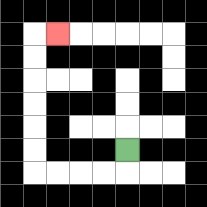{'start': '[5, 6]', 'end': '[2, 1]', 'path_directions': 'D,L,L,L,L,U,U,U,U,U,U,R', 'path_coordinates': '[[5, 6], [5, 7], [4, 7], [3, 7], [2, 7], [1, 7], [1, 6], [1, 5], [1, 4], [1, 3], [1, 2], [1, 1], [2, 1]]'}